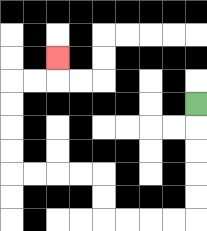{'start': '[8, 4]', 'end': '[2, 2]', 'path_directions': 'D,D,D,D,D,L,L,L,L,U,U,L,L,L,L,U,U,U,U,R,R,U', 'path_coordinates': '[[8, 4], [8, 5], [8, 6], [8, 7], [8, 8], [8, 9], [7, 9], [6, 9], [5, 9], [4, 9], [4, 8], [4, 7], [3, 7], [2, 7], [1, 7], [0, 7], [0, 6], [0, 5], [0, 4], [0, 3], [1, 3], [2, 3], [2, 2]]'}